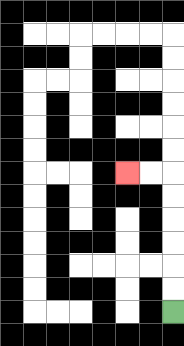{'start': '[7, 13]', 'end': '[5, 7]', 'path_directions': 'U,U,U,U,U,U,L,L', 'path_coordinates': '[[7, 13], [7, 12], [7, 11], [7, 10], [7, 9], [7, 8], [7, 7], [6, 7], [5, 7]]'}